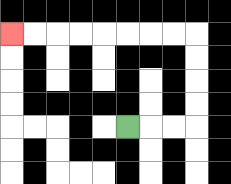{'start': '[5, 5]', 'end': '[0, 1]', 'path_directions': 'R,R,R,U,U,U,U,L,L,L,L,L,L,L,L', 'path_coordinates': '[[5, 5], [6, 5], [7, 5], [8, 5], [8, 4], [8, 3], [8, 2], [8, 1], [7, 1], [6, 1], [5, 1], [4, 1], [3, 1], [2, 1], [1, 1], [0, 1]]'}